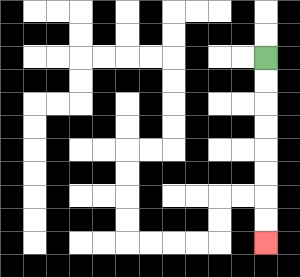{'start': '[11, 2]', 'end': '[11, 10]', 'path_directions': 'D,D,D,D,D,D,D,D', 'path_coordinates': '[[11, 2], [11, 3], [11, 4], [11, 5], [11, 6], [11, 7], [11, 8], [11, 9], [11, 10]]'}